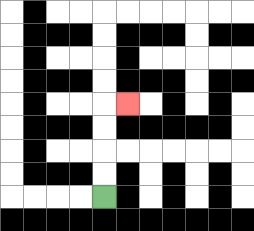{'start': '[4, 8]', 'end': '[5, 4]', 'path_directions': 'U,U,U,U,R', 'path_coordinates': '[[4, 8], [4, 7], [4, 6], [4, 5], [4, 4], [5, 4]]'}